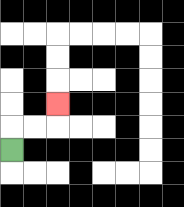{'start': '[0, 6]', 'end': '[2, 4]', 'path_directions': 'U,R,R,U', 'path_coordinates': '[[0, 6], [0, 5], [1, 5], [2, 5], [2, 4]]'}